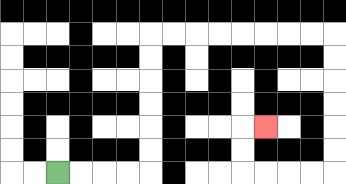{'start': '[2, 7]', 'end': '[11, 5]', 'path_directions': 'R,R,R,R,U,U,U,U,U,U,R,R,R,R,R,R,R,R,D,D,D,D,D,D,L,L,L,L,U,U,R', 'path_coordinates': '[[2, 7], [3, 7], [4, 7], [5, 7], [6, 7], [6, 6], [6, 5], [6, 4], [6, 3], [6, 2], [6, 1], [7, 1], [8, 1], [9, 1], [10, 1], [11, 1], [12, 1], [13, 1], [14, 1], [14, 2], [14, 3], [14, 4], [14, 5], [14, 6], [14, 7], [13, 7], [12, 7], [11, 7], [10, 7], [10, 6], [10, 5], [11, 5]]'}